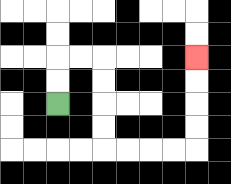{'start': '[2, 4]', 'end': '[8, 2]', 'path_directions': 'U,U,R,R,D,D,D,D,R,R,R,R,U,U,U,U', 'path_coordinates': '[[2, 4], [2, 3], [2, 2], [3, 2], [4, 2], [4, 3], [4, 4], [4, 5], [4, 6], [5, 6], [6, 6], [7, 6], [8, 6], [8, 5], [8, 4], [8, 3], [8, 2]]'}